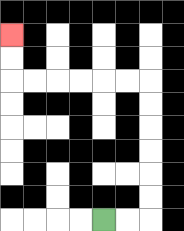{'start': '[4, 9]', 'end': '[0, 1]', 'path_directions': 'R,R,U,U,U,U,U,U,L,L,L,L,L,L,U,U', 'path_coordinates': '[[4, 9], [5, 9], [6, 9], [6, 8], [6, 7], [6, 6], [6, 5], [6, 4], [6, 3], [5, 3], [4, 3], [3, 3], [2, 3], [1, 3], [0, 3], [0, 2], [0, 1]]'}